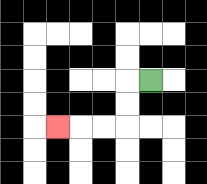{'start': '[6, 3]', 'end': '[2, 5]', 'path_directions': 'L,D,D,L,L,L', 'path_coordinates': '[[6, 3], [5, 3], [5, 4], [5, 5], [4, 5], [3, 5], [2, 5]]'}